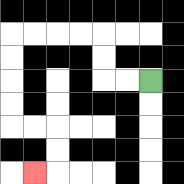{'start': '[6, 3]', 'end': '[1, 7]', 'path_directions': 'L,L,U,U,L,L,L,L,D,D,D,D,R,R,D,D,L', 'path_coordinates': '[[6, 3], [5, 3], [4, 3], [4, 2], [4, 1], [3, 1], [2, 1], [1, 1], [0, 1], [0, 2], [0, 3], [0, 4], [0, 5], [1, 5], [2, 5], [2, 6], [2, 7], [1, 7]]'}